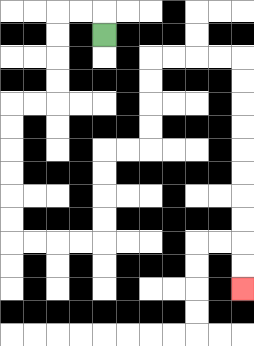{'start': '[4, 1]', 'end': '[10, 12]', 'path_directions': 'U,L,L,D,D,D,D,L,L,D,D,D,D,D,D,R,R,R,R,U,U,U,U,R,R,U,U,U,U,R,R,R,R,D,D,D,D,D,D,D,D,D,D', 'path_coordinates': '[[4, 1], [4, 0], [3, 0], [2, 0], [2, 1], [2, 2], [2, 3], [2, 4], [1, 4], [0, 4], [0, 5], [0, 6], [0, 7], [0, 8], [0, 9], [0, 10], [1, 10], [2, 10], [3, 10], [4, 10], [4, 9], [4, 8], [4, 7], [4, 6], [5, 6], [6, 6], [6, 5], [6, 4], [6, 3], [6, 2], [7, 2], [8, 2], [9, 2], [10, 2], [10, 3], [10, 4], [10, 5], [10, 6], [10, 7], [10, 8], [10, 9], [10, 10], [10, 11], [10, 12]]'}